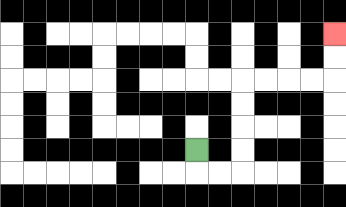{'start': '[8, 6]', 'end': '[14, 1]', 'path_directions': 'D,R,R,U,U,U,U,R,R,R,R,U,U', 'path_coordinates': '[[8, 6], [8, 7], [9, 7], [10, 7], [10, 6], [10, 5], [10, 4], [10, 3], [11, 3], [12, 3], [13, 3], [14, 3], [14, 2], [14, 1]]'}